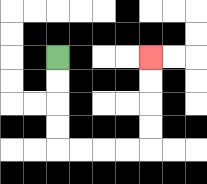{'start': '[2, 2]', 'end': '[6, 2]', 'path_directions': 'D,D,D,D,R,R,R,R,U,U,U,U', 'path_coordinates': '[[2, 2], [2, 3], [2, 4], [2, 5], [2, 6], [3, 6], [4, 6], [5, 6], [6, 6], [6, 5], [6, 4], [6, 3], [6, 2]]'}